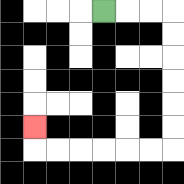{'start': '[4, 0]', 'end': '[1, 5]', 'path_directions': 'R,R,R,D,D,D,D,D,D,L,L,L,L,L,L,U', 'path_coordinates': '[[4, 0], [5, 0], [6, 0], [7, 0], [7, 1], [7, 2], [7, 3], [7, 4], [7, 5], [7, 6], [6, 6], [5, 6], [4, 6], [3, 6], [2, 6], [1, 6], [1, 5]]'}